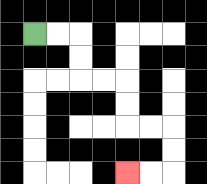{'start': '[1, 1]', 'end': '[5, 7]', 'path_directions': 'R,R,D,D,R,R,D,D,R,R,D,D,L,L', 'path_coordinates': '[[1, 1], [2, 1], [3, 1], [3, 2], [3, 3], [4, 3], [5, 3], [5, 4], [5, 5], [6, 5], [7, 5], [7, 6], [7, 7], [6, 7], [5, 7]]'}